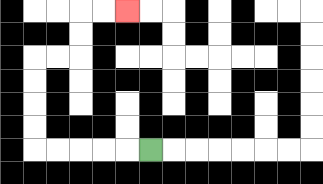{'start': '[6, 6]', 'end': '[5, 0]', 'path_directions': 'L,L,L,L,L,U,U,U,U,R,R,U,U,R,R', 'path_coordinates': '[[6, 6], [5, 6], [4, 6], [3, 6], [2, 6], [1, 6], [1, 5], [1, 4], [1, 3], [1, 2], [2, 2], [3, 2], [3, 1], [3, 0], [4, 0], [5, 0]]'}